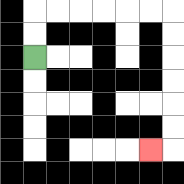{'start': '[1, 2]', 'end': '[6, 6]', 'path_directions': 'U,U,R,R,R,R,R,R,D,D,D,D,D,D,L', 'path_coordinates': '[[1, 2], [1, 1], [1, 0], [2, 0], [3, 0], [4, 0], [5, 0], [6, 0], [7, 0], [7, 1], [7, 2], [7, 3], [7, 4], [7, 5], [7, 6], [6, 6]]'}